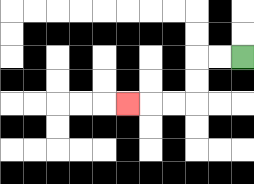{'start': '[10, 2]', 'end': '[5, 4]', 'path_directions': 'L,L,D,D,L,L,L', 'path_coordinates': '[[10, 2], [9, 2], [8, 2], [8, 3], [8, 4], [7, 4], [6, 4], [5, 4]]'}